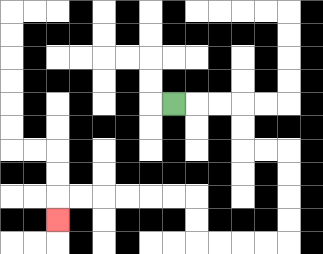{'start': '[7, 4]', 'end': '[2, 9]', 'path_directions': 'R,R,R,D,D,R,R,D,D,D,D,L,L,L,L,U,U,L,L,L,L,L,L,D', 'path_coordinates': '[[7, 4], [8, 4], [9, 4], [10, 4], [10, 5], [10, 6], [11, 6], [12, 6], [12, 7], [12, 8], [12, 9], [12, 10], [11, 10], [10, 10], [9, 10], [8, 10], [8, 9], [8, 8], [7, 8], [6, 8], [5, 8], [4, 8], [3, 8], [2, 8], [2, 9]]'}